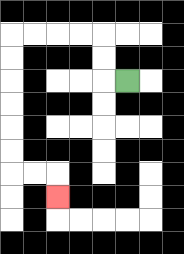{'start': '[5, 3]', 'end': '[2, 8]', 'path_directions': 'L,U,U,L,L,L,L,D,D,D,D,D,D,R,R,D', 'path_coordinates': '[[5, 3], [4, 3], [4, 2], [4, 1], [3, 1], [2, 1], [1, 1], [0, 1], [0, 2], [0, 3], [0, 4], [0, 5], [0, 6], [0, 7], [1, 7], [2, 7], [2, 8]]'}